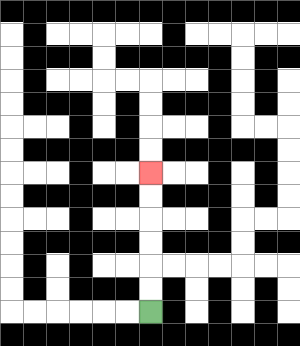{'start': '[6, 13]', 'end': '[6, 7]', 'path_directions': 'U,U,U,U,U,U', 'path_coordinates': '[[6, 13], [6, 12], [6, 11], [6, 10], [6, 9], [6, 8], [6, 7]]'}